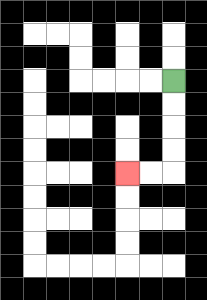{'start': '[7, 3]', 'end': '[5, 7]', 'path_directions': 'D,D,D,D,L,L', 'path_coordinates': '[[7, 3], [7, 4], [7, 5], [7, 6], [7, 7], [6, 7], [5, 7]]'}